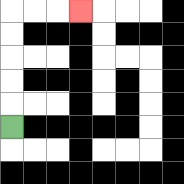{'start': '[0, 5]', 'end': '[3, 0]', 'path_directions': 'U,U,U,U,U,R,R,R', 'path_coordinates': '[[0, 5], [0, 4], [0, 3], [0, 2], [0, 1], [0, 0], [1, 0], [2, 0], [3, 0]]'}